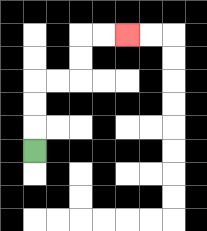{'start': '[1, 6]', 'end': '[5, 1]', 'path_directions': 'U,U,U,R,R,U,U,R,R', 'path_coordinates': '[[1, 6], [1, 5], [1, 4], [1, 3], [2, 3], [3, 3], [3, 2], [3, 1], [4, 1], [5, 1]]'}